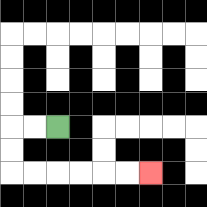{'start': '[2, 5]', 'end': '[6, 7]', 'path_directions': 'L,L,D,D,R,R,R,R,R,R', 'path_coordinates': '[[2, 5], [1, 5], [0, 5], [0, 6], [0, 7], [1, 7], [2, 7], [3, 7], [4, 7], [5, 7], [6, 7]]'}